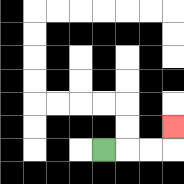{'start': '[4, 6]', 'end': '[7, 5]', 'path_directions': 'R,R,R,U', 'path_coordinates': '[[4, 6], [5, 6], [6, 6], [7, 6], [7, 5]]'}